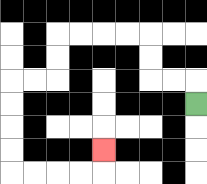{'start': '[8, 4]', 'end': '[4, 6]', 'path_directions': 'U,L,L,U,U,L,L,L,L,D,D,L,L,D,D,D,D,R,R,R,R,U', 'path_coordinates': '[[8, 4], [8, 3], [7, 3], [6, 3], [6, 2], [6, 1], [5, 1], [4, 1], [3, 1], [2, 1], [2, 2], [2, 3], [1, 3], [0, 3], [0, 4], [0, 5], [0, 6], [0, 7], [1, 7], [2, 7], [3, 7], [4, 7], [4, 6]]'}